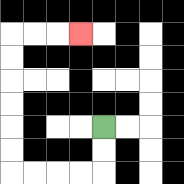{'start': '[4, 5]', 'end': '[3, 1]', 'path_directions': 'D,D,L,L,L,L,U,U,U,U,U,U,R,R,R', 'path_coordinates': '[[4, 5], [4, 6], [4, 7], [3, 7], [2, 7], [1, 7], [0, 7], [0, 6], [0, 5], [0, 4], [0, 3], [0, 2], [0, 1], [1, 1], [2, 1], [3, 1]]'}